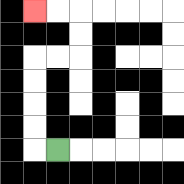{'start': '[2, 6]', 'end': '[1, 0]', 'path_directions': 'L,U,U,U,U,R,R,U,U,L,L', 'path_coordinates': '[[2, 6], [1, 6], [1, 5], [1, 4], [1, 3], [1, 2], [2, 2], [3, 2], [3, 1], [3, 0], [2, 0], [1, 0]]'}